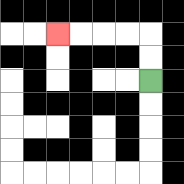{'start': '[6, 3]', 'end': '[2, 1]', 'path_directions': 'U,U,L,L,L,L', 'path_coordinates': '[[6, 3], [6, 2], [6, 1], [5, 1], [4, 1], [3, 1], [2, 1]]'}